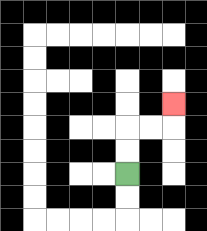{'start': '[5, 7]', 'end': '[7, 4]', 'path_directions': 'U,U,R,R,U', 'path_coordinates': '[[5, 7], [5, 6], [5, 5], [6, 5], [7, 5], [7, 4]]'}